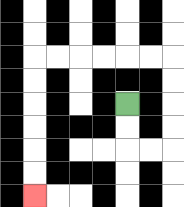{'start': '[5, 4]', 'end': '[1, 8]', 'path_directions': 'D,D,R,R,U,U,U,U,L,L,L,L,L,L,D,D,D,D,D,D', 'path_coordinates': '[[5, 4], [5, 5], [5, 6], [6, 6], [7, 6], [7, 5], [7, 4], [7, 3], [7, 2], [6, 2], [5, 2], [4, 2], [3, 2], [2, 2], [1, 2], [1, 3], [1, 4], [1, 5], [1, 6], [1, 7], [1, 8]]'}